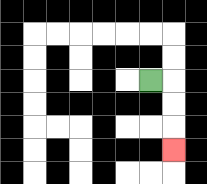{'start': '[6, 3]', 'end': '[7, 6]', 'path_directions': 'R,D,D,D', 'path_coordinates': '[[6, 3], [7, 3], [7, 4], [7, 5], [7, 6]]'}